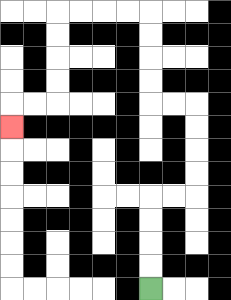{'start': '[6, 12]', 'end': '[0, 5]', 'path_directions': 'U,U,U,U,R,R,U,U,U,U,L,L,U,U,U,U,L,L,L,L,D,D,D,D,L,L,D', 'path_coordinates': '[[6, 12], [6, 11], [6, 10], [6, 9], [6, 8], [7, 8], [8, 8], [8, 7], [8, 6], [8, 5], [8, 4], [7, 4], [6, 4], [6, 3], [6, 2], [6, 1], [6, 0], [5, 0], [4, 0], [3, 0], [2, 0], [2, 1], [2, 2], [2, 3], [2, 4], [1, 4], [0, 4], [0, 5]]'}